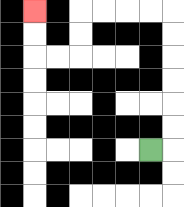{'start': '[6, 6]', 'end': '[1, 0]', 'path_directions': 'R,U,U,U,U,U,U,L,L,L,L,D,D,L,L,U,U', 'path_coordinates': '[[6, 6], [7, 6], [7, 5], [7, 4], [7, 3], [7, 2], [7, 1], [7, 0], [6, 0], [5, 0], [4, 0], [3, 0], [3, 1], [3, 2], [2, 2], [1, 2], [1, 1], [1, 0]]'}